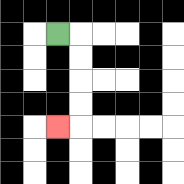{'start': '[2, 1]', 'end': '[2, 5]', 'path_directions': 'R,D,D,D,D,L', 'path_coordinates': '[[2, 1], [3, 1], [3, 2], [3, 3], [3, 4], [3, 5], [2, 5]]'}